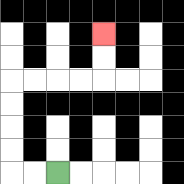{'start': '[2, 7]', 'end': '[4, 1]', 'path_directions': 'L,L,U,U,U,U,R,R,R,R,U,U', 'path_coordinates': '[[2, 7], [1, 7], [0, 7], [0, 6], [0, 5], [0, 4], [0, 3], [1, 3], [2, 3], [3, 3], [4, 3], [4, 2], [4, 1]]'}